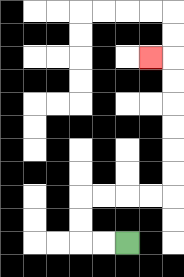{'start': '[5, 10]', 'end': '[6, 2]', 'path_directions': 'L,L,U,U,R,R,R,R,U,U,U,U,U,U,L', 'path_coordinates': '[[5, 10], [4, 10], [3, 10], [3, 9], [3, 8], [4, 8], [5, 8], [6, 8], [7, 8], [7, 7], [7, 6], [7, 5], [7, 4], [7, 3], [7, 2], [6, 2]]'}